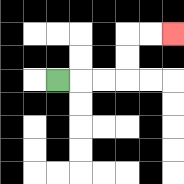{'start': '[2, 3]', 'end': '[7, 1]', 'path_directions': 'R,R,R,U,U,R,R', 'path_coordinates': '[[2, 3], [3, 3], [4, 3], [5, 3], [5, 2], [5, 1], [6, 1], [7, 1]]'}